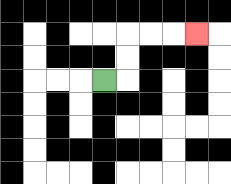{'start': '[4, 3]', 'end': '[8, 1]', 'path_directions': 'R,U,U,R,R,R', 'path_coordinates': '[[4, 3], [5, 3], [5, 2], [5, 1], [6, 1], [7, 1], [8, 1]]'}